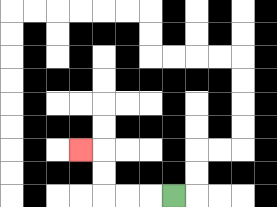{'start': '[7, 8]', 'end': '[3, 6]', 'path_directions': 'L,L,L,U,U,L', 'path_coordinates': '[[7, 8], [6, 8], [5, 8], [4, 8], [4, 7], [4, 6], [3, 6]]'}